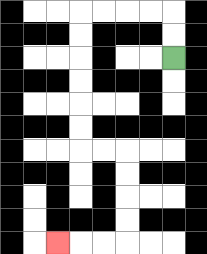{'start': '[7, 2]', 'end': '[2, 10]', 'path_directions': 'U,U,L,L,L,L,D,D,D,D,D,D,R,R,D,D,D,D,L,L,L', 'path_coordinates': '[[7, 2], [7, 1], [7, 0], [6, 0], [5, 0], [4, 0], [3, 0], [3, 1], [3, 2], [3, 3], [3, 4], [3, 5], [3, 6], [4, 6], [5, 6], [5, 7], [5, 8], [5, 9], [5, 10], [4, 10], [3, 10], [2, 10]]'}